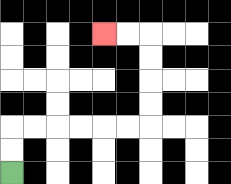{'start': '[0, 7]', 'end': '[4, 1]', 'path_directions': 'U,U,R,R,R,R,R,R,U,U,U,U,L,L', 'path_coordinates': '[[0, 7], [0, 6], [0, 5], [1, 5], [2, 5], [3, 5], [4, 5], [5, 5], [6, 5], [6, 4], [6, 3], [6, 2], [6, 1], [5, 1], [4, 1]]'}